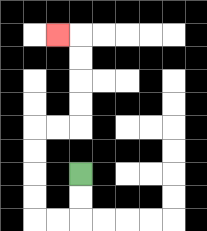{'start': '[3, 7]', 'end': '[2, 1]', 'path_directions': 'D,D,L,L,U,U,U,U,R,R,U,U,U,U,L', 'path_coordinates': '[[3, 7], [3, 8], [3, 9], [2, 9], [1, 9], [1, 8], [1, 7], [1, 6], [1, 5], [2, 5], [3, 5], [3, 4], [3, 3], [3, 2], [3, 1], [2, 1]]'}